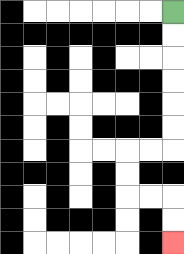{'start': '[7, 0]', 'end': '[7, 10]', 'path_directions': 'D,D,D,D,D,D,L,L,D,D,R,R,D,D', 'path_coordinates': '[[7, 0], [7, 1], [7, 2], [7, 3], [7, 4], [7, 5], [7, 6], [6, 6], [5, 6], [5, 7], [5, 8], [6, 8], [7, 8], [7, 9], [7, 10]]'}